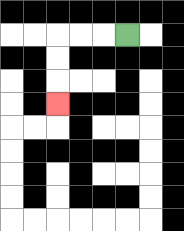{'start': '[5, 1]', 'end': '[2, 4]', 'path_directions': 'L,L,L,D,D,D', 'path_coordinates': '[[5, 1], [4, 1], [3, 1], [2, 1], [2, 2], [2, 3], [2, 4]]'}